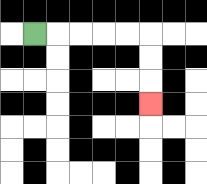{'start': '[1, 1]', 'end': '[6, 4]', 'path_directions': 'R,R,R,R,R,D,D,D', 'path_coordinates': '[[1, 1], [2, 1], [3, 1], [4, 1], [5, 1], [6, 1], [6, 2], [6, 3], [6, 4]]'}